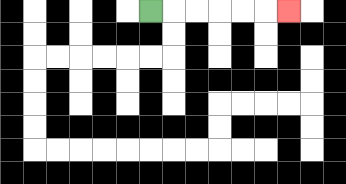{'start': '[6, 0]', 'end': '[12, 0]', 'path_directions': 'R,R,R,R,R,R', 'path_coordinates': '[[6, 0], [7, 0], [8, 0], [9, 0], [10, 0], [11, 0], [12, 0]]'}